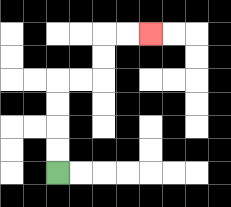{'start': '[2, 7]', 'end': '[6, 1]', 'path_directions': 'U,U,U,U,R,R,U,U,R,R', 'path_coordinates': '[[2, 7], [2, 6], [2, 5], [2, 4], [2, 3], [3, 3], [4, 3], [4, 2], [4, 1], [5, 1], [6, 1]]'}